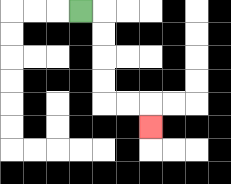{'start': '[3, 0]', 'end': '[6, 5]', 'path_directions': 'R,D,D,D,D,R,R,D', 'path_coordinates': '[[3, 0], [4, 0], [4, 1], [4, 2], [4, 3], [4, 4], [5, 4], [6, 4], [6, 5]]'}